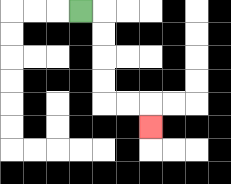{'start': '[3, 0]', 'end': '[6, 5]', 'path_directions': 'R,D,D,D,D,R,R,D', 'path_coordinates': '[[3, 0], [4, 0], [4, 1], [4, 2], [4, 3], [4, 4], [5, 4], [6, 4], [6, 5]]'}